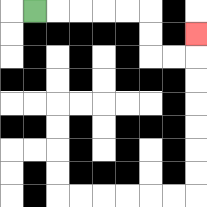{'start': '[1, 0]', 'end': '[8, 1]', 'path_directions': 'R,R,R,R,R,D,D,R,R,U', 'path_coordinates': '[[1, 0], [2, 0], [3, 0], [4, 0], [5, 0], [6, 0], [6, 1], [6, 2], [7, 2], [8, 2], [8, 1]]'}